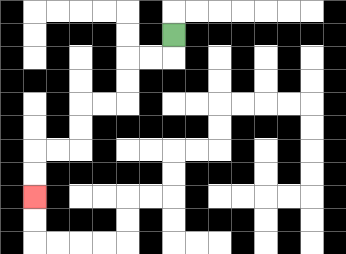{'start': '[7, 1]', 'end': '[1, 8]', 'path_directions': 'D,L,L,D,D,L,L,D,D,L,L,D,D', 'path_coordinates': '[[7, 1], [7, 2], [6, 2], [5, 2], [5, 3], [5, 4], [4, 4], [3, 4], [3, 5], [3, 6], [2, 6], [1, 6], [1, 7], [1, 8]]'}